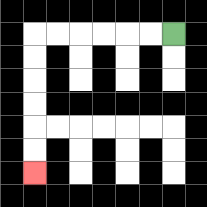{'start': '[7, 1]', 'end': '[1, 7]', 'path_directions': 'L,L,L,L,L,L,D,D,D,D,D,D', 'path_coordinates': '[[7, 1], [6, 1], [5, 1], [4, 1], [3, 1], [2, 1], [1, 1], [1, 2], [1, 3], [1, 4], [1, 5], [1, 6], [1, 7]]'}